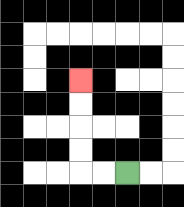{'start': '[5, 7]', 'end': '[3, 3]', 'path_directions': 'L,L,U,U,U,U', 'path_coordinates': '[[5, 7], [4, 7], [3, 7], [3, 6], [3, 5], [3, 4], [3, 3]]'}